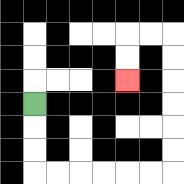{'start': '[1, 4]', 'end': '[5, 3]', 'path_directions': 'D,D,D,R,R,R,R,R,R,U,U,U,U,U,U,L,L,D,D', 'path_coordinates': '[[1, 4], [1, 5], [1, 6], [1, 7], [2, 7], [3, 7], [4, 7], [5, 7], [6, 7], [7, 7], [7, 6], [7, 5], [7, 4], [7, 3], [7, 2], [7, 1], [6, 1], [5, 1], [5, 2], [5, 3]]'}